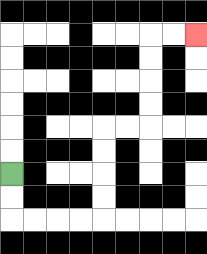{'start': '[0, 7]', 'end': '[8, 1]', 'path_directions': 'D,D,R,R,R,R,U,U,U,U,R,R,U,U,U,U,R,R', 'path_coordinates': '[[0, 7], [0, 8], [0, 9], [1, 9], [2, 9], [3, 9], [4, 9], [4, 8], [4, 7], [4, 6], [4, 5], [5, 5], [6, 5], [6, 4], [6, 3], [6, 2], [6, 1], [7, 1], [8, 1]]'}